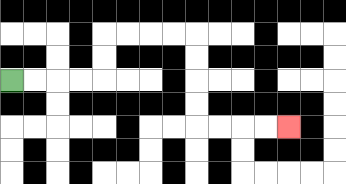{'start': '[0, 3]', 'end': '[12, 5]', 'path_directions': 'R,R,R,R,U,U,R,R,R,R,D,D,D,D,R,R,R,R', 'path_coordinates': '[[0, 3], [1, 3], [2, 3], [3, 3], [4, 3], [4, 2], [4, 1], [5, 1], [6, 1], [7, 1], [8, 1], [8, 2], [8, 3], [8, 4], [8, 5], [9, 5], [10, 5], [11, 5], [12, 5]]'}